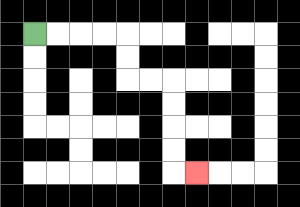{'start': '[1, 1]', 'end': '[8, 7]', 'path_directions': 'R,R,R,R,D,D,R,R,D,D,D,D,R', 'path_coordinates': '[[1, 1], [2, 1], [3, 1], [4, 1], [5, 1], [5, 2], [5, 3], [6, 3], [7, 3], [7, 4], [7, 5], [7, 6], [7, 7], [8, 7]]'}